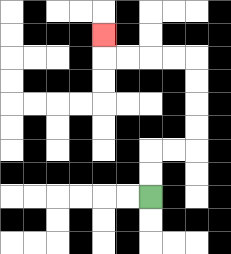{'start': '[6, 8]', 'end': '[4, 1]', 'path_directions': 'U,U,R,R,U,U,U,U,L,L,L,L,U', 'path_coordinates': '[[6, 8], [6, 7], [6, 6], [7, 6], [8, 6], [8, 5], [8, 4], [8, 3], [8, 2], [7, 2], [6, 2], [5, 2], [4, 2], [4, 1]]'}